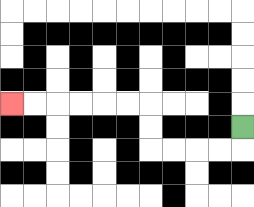{'start': '[10, 5]', 'end': '[0, 4]', 'path_directions': 'D,L,L,L,L,U,U,L,L,L,L,L,L', 'path_coordinates': '[[10, 5], [10, 6], [9, 6], [8, 6], [7, 6], [6, 6], [6, 5], [6, 4], [5, 4], [4, 4], [3, 4], [2, 4], [1, 4], [0, 4]]'}